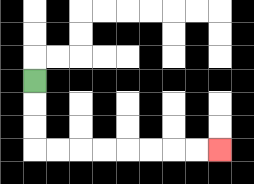{'start': '[1, 3]', 'end': '[9, 6]', 'path_directions': 'D,D,D,R,R,R,R,R,R,R,R', 'path_coordinates': '[[1, 3], [1, 4], [1, 5], [1, 6], [2, 6], [3, 6], [4, 6], [5, 6], [6, 6], [7, 6], [8, 6], [9, 6]]'}